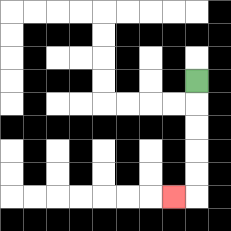{'start': '[8, 3]', 'end': '[7, 8]', 'path_directions': 'D,D,D,D,D,L', 'path_coordinates': '[[8, 3], [8, 4], [8, 5], [8, 6], [8, 7], [8, 8], [7, 8]]'}